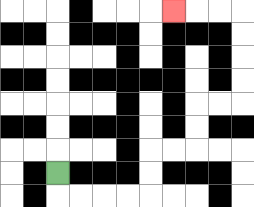{'start': '[2, 7]', 'end': '[7, 0]', 'path_directions': 'D,R,R,R,R,U,U,R,R,U,U,R,R,U,U,U,U,L,L,L', 'path_coordinates': '[[2, 7], [2, 8], [3, 8], [4, 8], [5, 8], [6, 8], [6, 7], [6, 6], [7, 6], [8, 6], [8, 5], [8, 4], [9, 4], [10, 4], [10, 3], [10, 2], [10, 1], [10, 0], [9, 0], [8, 0], [7, 0]]'}